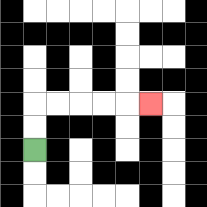{'start': '[1, 6]', 'end': '[6, 4]', 'path_directions': 'U,U,R,R,R,R,R', 'path_coordinates': '[[1, 6], [1, 5], [1, 4], [2, 4], [3, 4], [4, 4], [5, 4], [6, 4]]'}